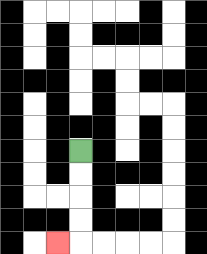{'start': '[3, 6]', 'end': '[2, 10]', 'path_directions': 'D,D,D,D,L', 'path_coordinates': '[[3, 6], [3, 7], [3, 8], [3, 9], [3, 10], [2, 10]]'}